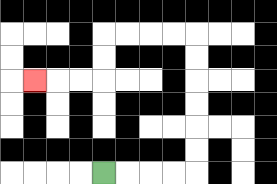{'start': '[4, 7]', 'end': '[1, 3]', 'path_directions': 'R,R,R,R,U,U,U,U,U,U,L,L,L,L,D,D,L,L,L', 'path_coordinates': '[[4, 7], [5, 7], [6, 7], [7, 7], [8, 7], [8, 6], [8, 5], [8, 4], [8, 3], [8, 2], [8, 1], [7, 1], [6, 1], [5, 1], [4, 1], [4, 2], [4, 3], [3, 3], [2, 3], [1, 3]]'}